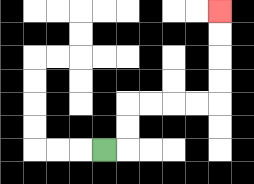{'start': '[4, 6]', 'end': '[9, 0]', 'path_directions': 'R,U,U,R,R,R,R,U,U,U,U', 'path_coordinates': '[[4, 6], [5, 6], [5, 5], [5, 4], [6, 4], [7, 4], [8, 4], [9, 4], [9, 3], [9, 2], [9, 1], [9, 0]]'}